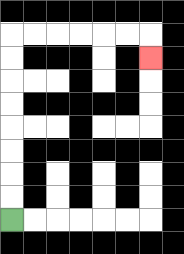{'start': '[0, 9]', 'end': '[6, 2]', 'path_directions': 'U,U,U,U,U,U,U,U,R,R,R,R,R,R,D', 'path_coordinates': '[[0, 9], [0, 8], [0, 7], [0, 6], [0, 5], [0, 4], [0, 3], [0, 2], [0, 1], [1, 1], [2, 1], [3, 1], [4, 1], [5, 1], [6, 1], [6, 2]]'}